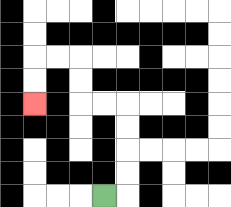{'start': '[4, 8]', 'end': '[1, 4]', 'path_directions': 'R,U,U,U,U,L,L,U,U,L,L,D,D', 'path_coordinates': '[[4, 8], [5, 8], [5, 7], [5, 6], [5, 5], [5, 4], [4, 4], [3, 4], [3, 3], [3, 2], [2, 2], [1, 2], [1, 3], [1, 4]]'}